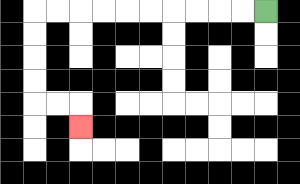{'start': '[11, 0]', 'end': '[3, 5]', 'path_directions': 'L,L,L,L,L,L,L,L,L,L,D,D,D,D,R,R,D', 'path_coordinates': '[[11, 0], [10, 0], [9, 0], [8, 0], [7, 0], [6, 0], [5, 0], [4, 0], [3, 0], [2, 0], [1, 0], [1, 1], [1, 2], [1, 3], [1, 4], [2, 4], [3, 4], [3, 5]]'}